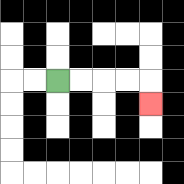{'start': '[2, 3]', 'end': '[6, 4]', 'path_directions': 'R,R,R,R,D', 'path_coordinates': '[[2, 3], [3, 3], [4, 3], [5, 3], [6, 3], [6, 4]]'}